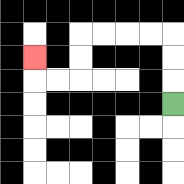{'start': '[7, 4]', 'end': '[1, 2]', 'path_directions': 'U,U,U,L,L,L,L,D,D,L,L,U', 'path_coordinates': '[[7, 4], [7, 3], [7, 2], [7, 1], [6, 1], [5, 1], [4, 1], [3, 1], [3, 2], [3, 3], [2, 3], [1, 3], [1, 2]]'}